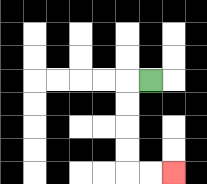{'start': '[6, 3]', 'end': '[7, 7]', 'path_directions': 'L,D,D,D,D,R,R', 'path_coordinates': '[[6, 3], [5, 3], [5, 4], [5, 5], [5, 6], [5, 7], [6, 7], [7, 7]]'}